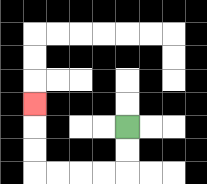{'start': '[5, 5]', 'end': '[1, 4]', 'path_directions': 'D,D,L,L,L,L,U,U,U', 'path_coordinates': '[[5, 5], [5, 6], [5, 7], [4, 7], [3, 7], [2, 7], [1, 7], [1, 6], [1, 5], [1, 4]]'}